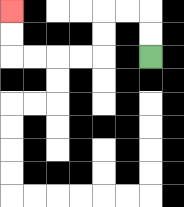{'start': '[6, 2]', 'end': '[0, 0]', 'path_directions': 'U,U,L,L,D,D,L,L,L,L,U,U', 'path_coordinates': '[[6, 2], [6, 1], [6, 0], [5, 0], [4, 0], [4, 1], [4, 2], [3, 2], [2, 2], [1, 2], [0, 2], [0, 1], [0, 0]]'}